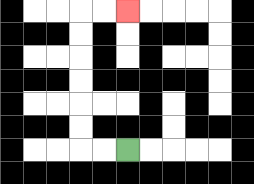{'start': '[5, 6]', 'end': '[5, 0]', 'path_directions': 'L,L,U,U,U,U,U,U,R,R', 'path_coordinates': '[[5, 6], [4, 6], [3, 6], [3, 5], [3, 4], [3, 3], [3, 2], [3, 1], [3, 0], [4, 0], [5, 0]]'}